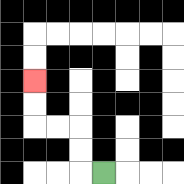{'start': '[4, 7]', 'end': '[1, 3]', 'path_directions': 'L,U,U,L,L,U,U', 'path_coordinates': '[[4, 7], [3, 7], [3, 6], [3, 5], [2, 5], [1, 5], [1, 4], [1, 3]]'}